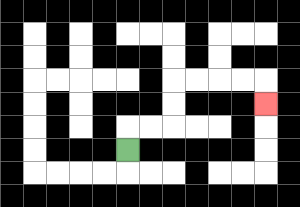{'start': '[5, 6]', 'end': '[11, 4]', 'path_directions': 'U,R,R,U,U,R,R,R,R,D', 'path_coordinates': '[[5, 6], [5, 5], [6, 5], [7, 5], [7, 4], [7, 3], [8, 3], [9, 3], [10, 3], [11, 3], [11, 4]]'}